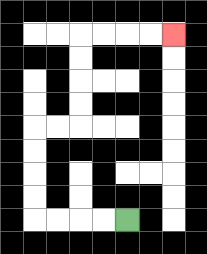{'start': '[5, 9]', 'end': '[7, 1]', 'path_directions': 'L,L,L,L,U,U,U,U,R,R,U,U,U,U,R,R,R,R', 'path_coordinates': '[[5, 9], [4, 9], [3, 9], [2, 9], [1, 9], [1, 8], [1, 7], [1, 6], [1, 5], [2, 5], [3, 5], [3, 4], [3, 3], [3, 2], [3, 1], [4, 1], [5, 1], [6, 1], [7, 1]]'}